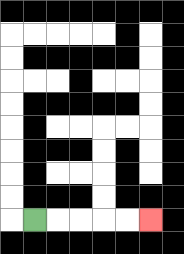{'start': '[1, 9]', 'end': '[6, 9]', 'path_directions': 'R,R,R,R,R', 'path_coordinates': '[[1, 9], [2, 9], [3, 9], [4, 9], [5, 9], [6, 9]]'}